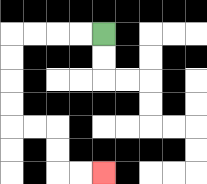{'start': '[4, 1]', 'end': '[4, 7]', 'path_directions': 'L,L,L,L,D,D,D,D,R,R,D,D,R,R', 'path_coordinates': '[[4, 1], [3, 1], [2, 1], [1, 1], [0, 1], [0, 2], [0, 3], [0, 4], [0, 5], [1, 5], [2, 5], [2, 6], [2, 7], [3, 7], [4, 7]]'}